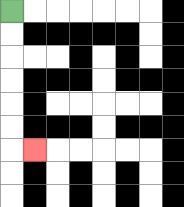{'start': '[0, 0]', 'end': '[1, 6]', 'path_directions': 'D,D,D,D,D,D,R', 'path_coordinates': '[[0, 0], [0, 1], [0, 2], [0, 3], [0, 4], [0, 5], [0, 6], [1, 6]]'}